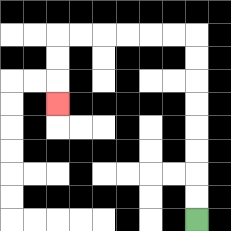{'start': '[8, 9]', 'end': '[2, 4]', 'path_directions': 'U,U,U,U,U,U,U,U,L,L,L,L,L,L,D,D,D', 'path_coordinates': '[[8, 9], [8, 8], [8, 7], [8, 6], [8, 5], [8, 4], [8, 3], [8, 2], [8, 1], [7, 1], [6, 1], [5, 1], [4, 1], [3, 1], [2, 1], [2, 2], [2, 3], [2, 4]]'}